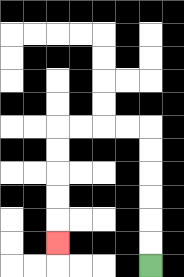{'start': '[6, 11]', 'end': '[2, 10]', 'path_directions': 'U,U,U,U,U,U,L,L,L,L,D,D,D,D,D', 'path_coordinates': '[[6, 11], [6, 10], [6, 9], [6, 8], [6, 7], [6, 6], [6, 5], [5, 5], [4, 5], [3, 5], [2, 5], [2, 6], [2, 7], [2, 8], [2, 9], [2, 10]]'}